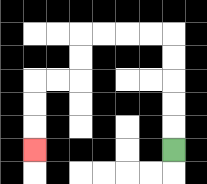{'start': '[7, 6]', 'end': '[1, 6]', 'path_directions': 'U,U,U,U,U,L,L,L,L,D,D,L,L,D,D,D', 'path_coordinates': '[[7, 6], [7, 5], [7, 4], [7, 3], [7, 2], [7, 1], [6, 1], [5, 1], [4, 1], [3, 1], [3, 2], [3, 3], [2, 3], [1, 3], [1, 4], [1, 5], [1, 6]]'}